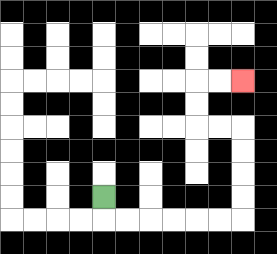{'start': '[4, 8]', 'end': '[10, 3]', 'path_directions': 'D,R,R,R,R,R,R,U,U,U,U,L,L,U,U,R,R', 'path_coordinates': '[[4, 8], [4, 9], [5, 9], [6, 9], [7, 9], [8, 9], [9, 9], [10, 9], [10, 8], [10, 7], [10, 6], [10, 5], [9, 5], [8, 5], [8, 4], [8, 3], [9, 3], [10, 3]]'}